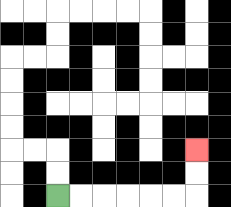{'start': '[2, 8]', 'end': '[8, 6]', 'path_directions': 'R,R,R,R,R,R,U,U', 'path_coordinates': '[[2, 8], [3, 8], [4, 8], [5, 8], [6, 8], [7, 8], [8, 8], [8, 7], [8, 6]]'}